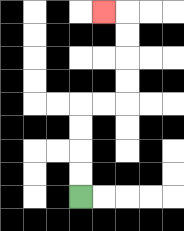{'start': '[3, 8]', 'end': '[4, 0]', 'path_directions': 'U,U,U,U,R,R,U,U,U,U,L', 'path_coordinates': '[[3, 8], [3, 7], [3, 6], [3, 5], [3, 4], [4, 4], [5, 4], [5, 3], [5, 2], [5, 1], [5, 0], [4, 0]]'}